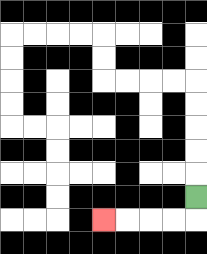{'start': '[8, 8]', 'end': '[4, 9]', 'path_directions': 'D,L,L,L,L', 'path_coordinates': '[[8, 8], [8, 9], [7, 9], [6, 9], [5, 9], [4, 9]]'}